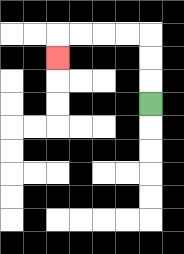{'start': '[6, 4]', 'end': '[2, 2]', 'path_directions': 'U,U,U,L,L,L,L,D', 'path_coordinates': '[[6, 4], [6, 3], [6, 2], [6, 1], [5, 1], [4, 1], [3, 1], [2, 1], [2, 2]]'}